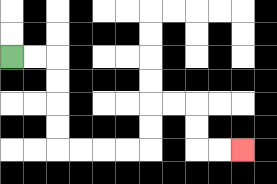{'start': '[0, 2]', 'end': '[10, 6]', 'path_directions': 'R,R,D,D,D,D,R,R,R,R,U,U,R,R,D,D,R,R', 'path_coordinates': '[[0, 2], [1, 2], [2, 2], [2, 3], [2, 4], [2, 5], [2, 6], [3, 6], [4, 6], [5, 6], [6, 6], [6, 5], [6, 4], [7, 4], [8, 4], [8, 5], [8, 6], [9, 6], [10, 6]]'}